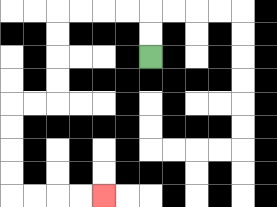{'start': '[6, 2]', 'end': '[4, 8]', 'path_directions': 'U,U,L,L,L,L,D,D,D,D,L,L,D,D,D,D,R,R,R,R', 'path_coordinates': '[[6, 2], [6, 1], [6, 0], [5, 0], [4, 0], [3, 0], [2, 0], [2, 1], [2, 2], [2, 3], [2, 4], [1, 4], [0, 4], [0, 5], [0, 6], [0, 7], [0, 8], [1, 8], [2, 8], [3, 8], [4, 8]]'}